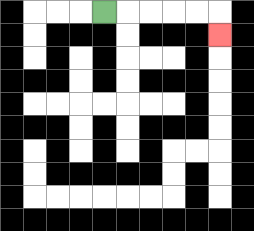{'start': '[4, 0]', 'end': '[9, 1]', 'path_directions': 'R,R,R,R,R,D', 'path_coordinates': '[[4, 0], [5, 0], [6, 0], [7, 0], [8, 0], [9, 0], [9, 1]]'}